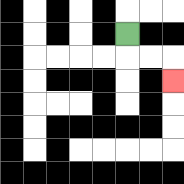{'start': '[5, 1]', 'end': '[7, 3]', 'path_directions': 'D,R,R,D', 'path_coordinates': '[[5, 1], [5, 2], [6, 2], [7, 2], [7, 3]]'}